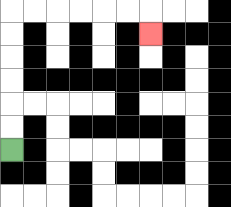{'start': '[0, 6]', 'end': '[6, 1]', 'path_directions': 'U,U,U,U,U,U,R,R,R,R,R,R,D', 'path_coordinates': '[[0, 6], [0, 5], [0, 4], [0, 3], [0, 2], [0, 1], [0, 0], [1, 0], [2, 0], [3, 0], [4, 0], [5, 0], [6, 0], [6, 1]]'}